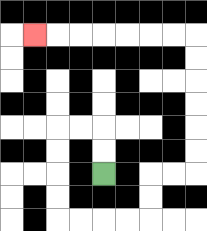{'start': '[4, 7]', 'end': '[1, 1]', 'path_directions': 'U,U,L,L,D,D,D,D,R,R,R,R,U,U,R,R,U,U,U,U,U,U,L,L,L,L,L,L,L', 'path_coordinates': '[[4, 7], [4, 6], [4, 5], [3, 5], [2, 5], [2, 6], [2, 7], [2, 8], [2, 9], [3, 9], [4, 9], [5, 9], [6, 9], [6, 8], [6, 7], [7, 7], [8, 7], [8, 6], [8, 5], [8, 4], [8, 3], [8, 2], [8, 1], [7, 1], [6, 1], [5, 1], [4, 1], [3, 1], [2, 1], [1, 1]]'}